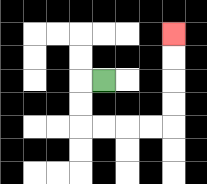{'start': '[4, 3]', 'end': '[7, 1]', 'path_directions': 'L,D,D,R,R,R,R,U,U,U,U', 'path_coordinates': '[[4, 3], [3, 3], [3, 4], [3, 5], [4, 5], [5, 5], [6, 5], [7, 5], [7, 4], [7, 3], [7, 2], [7, 1]]'}